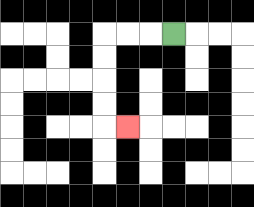{'start': '[7, 1]', 'end': '[5, 5]', 'path_directions': 'L,L,L,D,D,D,D,R', 'path_coordinates': '[[7, 1], [6, 1], [5, 1], [4, 1], [4, 2], [4, 3], [4, 4], [4, 5], [5, 5]]'}